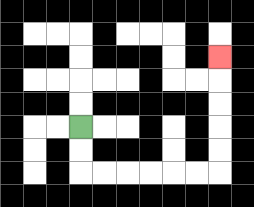{'start': '[3, 5]', 'end': '[9, 2]', 'path_directions': 'D,D,R,R,R,R,R,R,U,U,U,U,U', 'path_coordinates': '[[3, 5], [3, 6], [3, 7], [4, 7], [5, 7], [6, 7], [7, 7], [8, 7], [9, 7], [9, 6], [9, 5], [9, 4], [9, 3], [9, 2]]'}